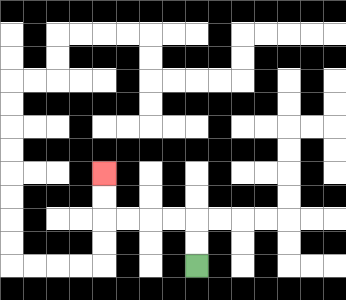{'start': '[8, 11]', 'end': '[4, 7]', 'path_directions': 'U,U,L,L,L,L,U,U', 'path_coordinates': '[[8, 11], [8, 10], [8, 9], [7, 9], [6, 9], [5, 9], [4, 9], [4, 8], [4, 7]]'}